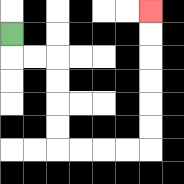{'start': '[0, 1]', 'end': '[6, 0]', 'path_directions': 'D,R,R,D,D,D,D,R,R,R,R,U,U,U,U,U,U', 'path_coordinates': '[[0, 1], [0, 2], [1, 2], [2, 2], [2, 3], [2, 4], [2, 5], [2, 6], [3, 6], [4, 6], [5, 6], [6, 6], [6, 5], [6, 4], [6, 3], [6, 2], [6, 1], [6, 0]]'}